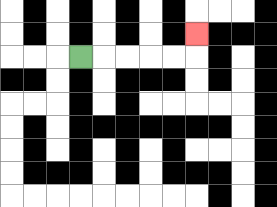{'start': '[3, 2]', 'end': '[8, 1]', 'path_directions': 'R,R,R,R,R,U', 'path_coordinates': '[[3, 2], [4, 2], [5, 2], [6, 2], [7, 2], [8, 2], [8, 1]]'}